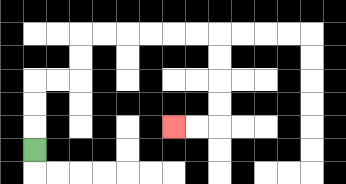{'start': '[1, 6]', 'end': '[7, 5]', 'path_directions': 'U,U,U,R,R,U,U,R,R,R,R,R,R,D,D,D,D,L,L', 'path_coordinates': '[[1, 6], [1, 5], [1, 4], [1, 3], [2, 3], [3, 3], [3, 2], [3, 1], [4, 1], [5, 1], [6, 1], [7, 1], [8, 1], [9, 1], [9, 2], [9, 3], [9, 4], [9, 5], [8, 5], [7, 5]]'}